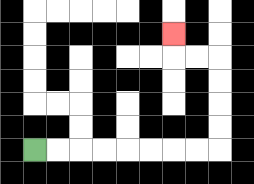{'start': '[1, 6]', 'end': '[7, 1]', 'path_directions': 'R,R,R,R,R,R,R,R,U,U,U,U,L,L,U', 'path_coordinates': '[[1, 6], [2, 6], [3, 6], [4, 6], [5, 6], [6, 6], [7, 6], [8, 6], [9, 6], [9, 5], [9, 4], [9, 3], [9, 2], [8, 2], [7, 2], [7, 1]]'}